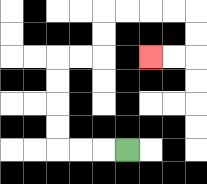{'start': '[5, 6]', 'end': '[6, 2]', 'path_directions': 'L,L,L,U,U,U,U,R,R,U,U,R,R,R,R,D,D,L,L', 'path_coordinates': '[[5, 6], [4, 6], [3, 6], [2, 6], [2, 5], [2, 4], [2, 3], [2, 2], [3, 2], [4, 2], [4, 1], [4, 0], [5, 0], [6, 0], [7, 0], [8, 0], [8, 1], [8, 2], [7, 2], [6, 2]]'}